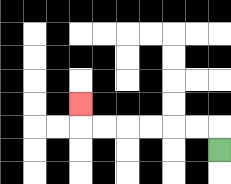{'start': '[9, 6]', 'end': '[3, 4]', 'path_directions': 'U,L,L,L,L,L,L,U', 'path_coordinates': '[[9, 6], [9, 5], [8, 5], [7, 5], [6, 5], [5, 5], [4, 5], [3, 5], [3, 4]]'}